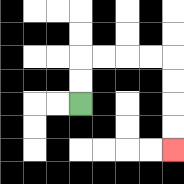{'start': '[3, 4]', 'end': '[7, 6]', 'path_directions': 'U,U,R,R,R,R,D,D,D,D', 'path_coordinates': '[[3, 4], [3, 3], [3, 2], [4, 2], [5, 2], [6, 2], [7, 2], [7, 3], [7, 4], [7, 5], [7, 6]]'}